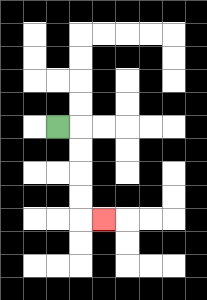{'start': '[2, 5]', 'end': '[4, 9]', 'path_directions': 'R,D,D,D,D,R', 'path_coordinates': '[[2, 5], [3, 5], [3, 6], [3, 7], [3, 8], [3, 9], [4, 9]]'}